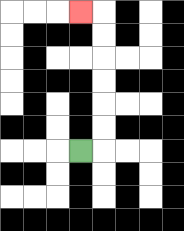{'start': '[3, 6]', 'end': '[3, 0]', 'path_directions': 'R,U,U,U,U,U,U,L', 'path_coordinates': '[[3, 6], [4, 6], [4, 5], [4, 4], [4, 3], [4, 2], [4, 1], [4, 0], [3, 0]]'}